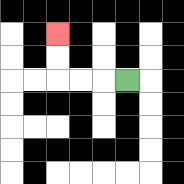{'start': '[5, 3]', 'end': '[2, 1]', 'path_directions': 'L,L,L,U,U', 'path_coordinates': '[[5, 3], [4, 3], [3, 3], [2, 3], [2, 2], [2, 1]]'}